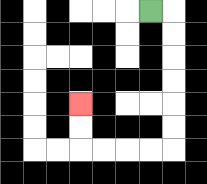{'start': '[6, 0]', 'end': '[3, 4]', 'path_directions': 'R,D,D,D,D,D,D,L,L,L,L,U,U', 'path_coordinates': '[[6, 0], [7, 0], [7, 1], [7, 2], [7, 3], [7, 4], [7, 5], [7, 6], [6, 6], [5, 6], [4, 6], [3, 6], [3, 5], [3, 4]]'}